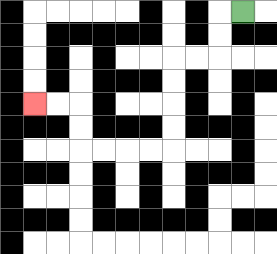{'start': '[10, 0]', 'end': '[1, 4]', 'path_directions': 'L,D,D,L,L,D,D,D,D,L,L,L,L,U,U,L,L', 'path_coordinates': '[[10, 0], [9, 0], [9, 1], [9, 2], [8, 2], [7, 2], [7, 3], [7, 4], [7, 5], [7, 6], [6, 6], [5, 6], [4, 6], [3, 6], [3, 5], [3, 4], [2, 4], [1, 4]]'}